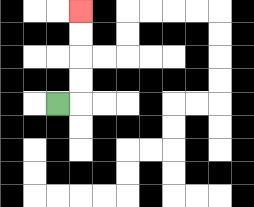{'start': '[2, 4]', 'end': '[3, 0]', 'path_directions': 'R,U,U,U,U', 'path_coordinates': '[[2, 4], [3, 4], [3, 3], [3, 2], [3, 1], [3, 0]]'}